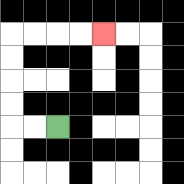{'start': '[2, 5]', 'end': '[4, 1]', 'path_directions': 'L,L,U,U,U,U,R,R,R,R', 'path_coordinates': '[[2, 5], [1, 5], [0, 5], [0, 4], [0, 3], [0, 2], [0, 1], [1, 1], [2, 1], [3, 1], [4, 1]]'}